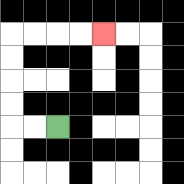{'start': '[2, 5]', 'end': '[4, 1]', 'path_directions': 'L,L,U,U,U,U,R,R,R,R', 'path_coordinates': '[[2, 5], [1, 5], [0, 5], [0, 4], [0, 3], [0, 2], [0, 1], [1, 1], [2, 1], [3, 1], [4, 1]]'}